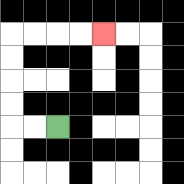{'start': '[2, 5]', 'end': '[4, 1]', 'path_directions': 'L,L,U,U,U,U,R,R,R,R', 'path_coordinates': '[[2, 5], [1, 5], [0, 5], [0, 4], [0, 3], [0, 2], [0, 1], [1, 1], [2, 1], [3, 1], [4, 1]]'}